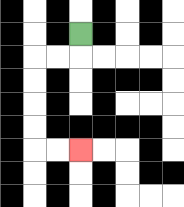{'start': '[3, 1]', 'end': '[3, 6]', 'path_directions': 'D,L,L,D,D,D,D,R,R', 'path_coordinates': '[[3, 1], [3, 2], [2, 2], [1, 2], [1, 3], [1, 4], [1, 5], [1, 6], [2, 6], [3, 6]]'}